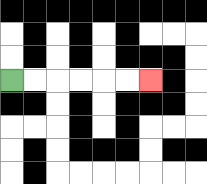{'start': '[0, 3]', 'end': '[6, 3]', 'path_directions': 'R,R,R,R,R,R', 'path_coordinates': '[[0, 3], [1, 3], [2, 3], [3, 3], [4, 3], [5, 3], [6, 3]]'}